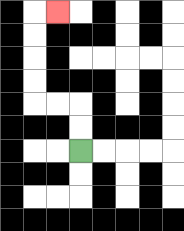{'start': '[3, 6]', 'end': '[2, 0]', 'path_directions': 'U,U,L,L,U,U,U,U,R', 'path_coordinates': '[[3, 6], [3, 5], [3, 4], [2, 4], [1, 4], [1, 3], [1, 2], [1, 1], [1, 0], [2, 0]]'}